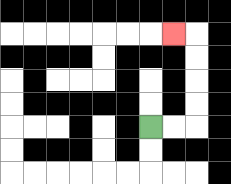{'start': '[6, 5]', 'end': '[7, 1]', 'path_directions': 'R,R,U,U,U,U,L', 'path_coordinates': '[[6, 5], [7, 5], [8, 5], [8, 4], [8, 3], [8, 2], [8, 1], [7, 1]]'}